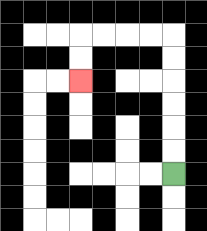{'start': '[7, 7]', 'end': '[3, 3]', 'path_directions': 'U,U,U,U,U,U,L,L,L,L,D,D', 'path_coordinates': '[[7, 7], [7, 6], [7, 5], [7, 4], [7, 3], [7, 2], [7, 1], [6, 1], [5, 1], [4, 1], [3, 1], [3, 2], [3, 3]]'}